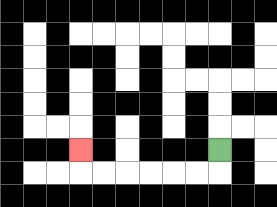{'start': '[9, 6]', 'end': '[3, 6]', 'path_directions': 'D,L,L,L,L,L,L,U', 'path_coordinates': '[[9, 6], [9, 7], [8, 7], [7, 7], [6, 7], [5, 7], [4, 7], [3, 7], [3, 6]]'}